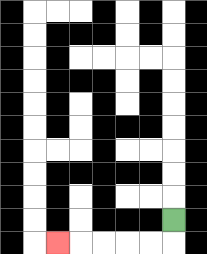{'start': '[7, 9]', 'end': '[2, 10]', 'path_directions': 'D,L,L,L,L,L', 'path_coordinates': '[[7, 9], [7, 10], [6, 10], [5, 10], [4, 10], [3, 10], [2, 10]]'}